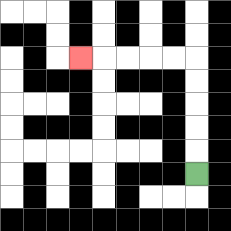{'start': '[8, 7]', 'end': '[3, 2]', 'path_directions': 'U,U,U,U,U,L,L,L,L,L', 'path_coordinates': '[[8, 7], [8, 6], [8, 5], [8, 4], [8, 3], [8, 2], [7, 2], [6, 2], [5, 2], [4, 2], [3, 2]]'}